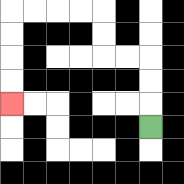{'start': '[6, 5]', 'end': '[0, 4]', 'path_directions': 'U,U,U,L,L,U,U,L,L,L,L,D,D,D,D', 'path_coordinates': '[[6, 5], [6, 4], [6, 3], [6, 2], [5, 2], [4, 2], [4, 1], [4, 0], [3, 0], [2, 0], [1, 0], [0, 0], [0, 1], [0, 2], [0, 3], [0, 4]]'}